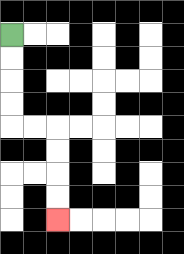{'start': '[0, 1]', 'end': '[2, 9]', 'path_directions': 'D,D,D,D,R,R,D,D,D,D', 'path_coordinates': '[[0, 1], [0, 2], [0, 3], [0, 4], [0, 5], [1, 5], [2, 5], [2, 6], [2, 7], [2, 8], [2, 9]]'}